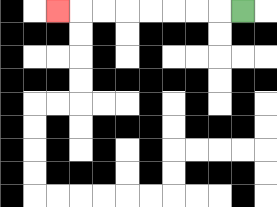{'start': '[10, 0]', 'end': '[2, 0]', 'path_directions': 'L,L,L,L,L,L,L,L', 'path_coordinates': '[[10, 0], [9, 0], [8, 0], [7, 0], [6, 0], [5, 0], [4, 0], [3, 0], [2, 0]]'}